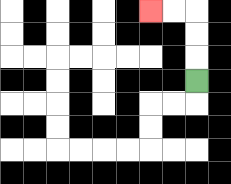{'start': '[8, 3]', 'end': '[6, 0]', 'path_directions': 'U,U,U,L,L', 'path_coordinates': '[[8, 3], [8, 2], [8, 1], [8, 0], [7, 0], [6, 0]]'}